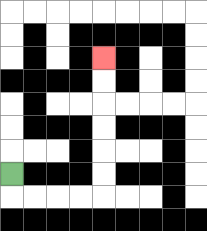{'start': '[0, 7]', 'end': '[4, 2]', 'path_directions': 'D,R,R,R,R,U,U,U,U,U,U', 'path_coordinates': '[[0, 7], [0, 8], [1, 8], [2, 8], [3, 8], [4, 8], [4, 7], [4, 6], [4, 5], [4, 4], [4, 3], [4, 2]]'}